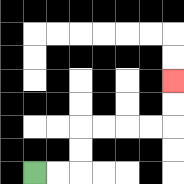{'start': '[1, 7]', 'end': '[7, 3]', 'path_directions': 'R,R,U,U,R,R,R,R,U,U', 'path_coordinates': '[[1, 7], [2, 7], [3, 7], [3, 6], [3, 5], [4, 5], [5, 5], [6, 5], [7, 5], [7, 4], [7, 3]]'}